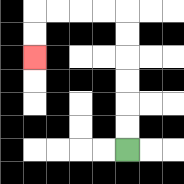{'start': '[5, 6]', 'end': '[1, 2]', 'path_directions': 'U,U,U,U,U,U,L,L,L,L,D,D', 'path_coordinates': '[[5, 6], [5, 5], [5, 4], [5, 3], [5, 2], [5, 1], [5, 0], [4, 0], [3, 0], [2, 0], [1, 0], [1, 1], [1, 2]]'}